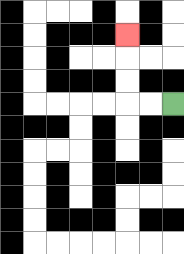{'start': '[7, 4]', 'end': '[5, 1]', 'path_directions': 'L,L,U,U,U', 'path_coordinates': '[[7, 4], [6, 4], [5, 4], [5, 3], [5, 2], [5, 1]]'}